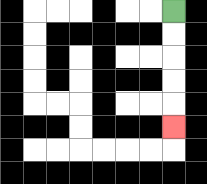{'start': '[7, 0]', 'end': '[7, 5]', 'path_directions': 'D,D,D,D,D', 'path_coordinates': '[[7, 0], [7, 1], [7, 2], [7, 3], [7, 4], [7, 5]]'}